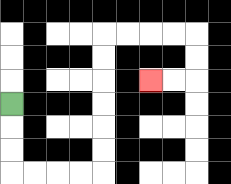{'start': '[0, 4]', 'end': '[6, 3]', 'path_directions': 'D,D,D,R,R,R,R,U,U,U,U,U,U,R,R,R,R,D,D,L,L', 'path_coordinates': '[[0, 4], [0, 5], [0, 6], [0, 7], [1, 7], [2, 7], [3, 7], [4, 7], [4, 6], [4, 5], [4, 4], [4, 3], [4, 2], [4, 1], [5, 1], [6, 1], [7, 1], [8, 1], [8, 2], [8, 3], [7, 3], [6, 3]]'}